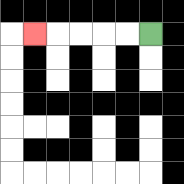{'start': '[6, 1]', 'end': '[1, 1]', 'path_directions': 'L,L,L,L,L', 'path_coordinates': '[[6, 1], [5, 1], [4, 1], [3, 1], [2, 1], [1, 1]]'}